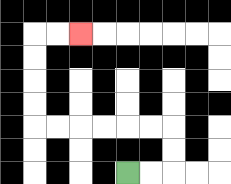{'start': '[5, 7]', 'end': '[3, 1]', 'path_directions': 'R,R,U,U,L,L,L,L,L,L,U,U,U,U,R,R', 'path_coordinates': '[[5, 7], [6, 7], [7, 7], [7, 6], [7, 5], [6, 5], [5, 5], [4, 5], [3, 5], [2, 5], [1, 5], [1, 4], [1, 3], [1, 2], [1, 1], [2, 1], [3, 1]]'}